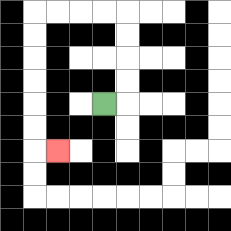{'start': '[4, 4]', 'end': '[2, 6]', 'path_directions': 'R,U,U,U,U,L,L,L,L,D,D,D,D,D,D,R', 'path_coordinates': '[[4, 4], [5, 4], [5, 3], [5, 2], [5, 1], [5, 0], [4, 0], [3, 0], [2, 0], [1, 0], [1, 1], [1, 2], [1, 3], [1, 4], [1, 5], [1, 6], [2, 6]]'}